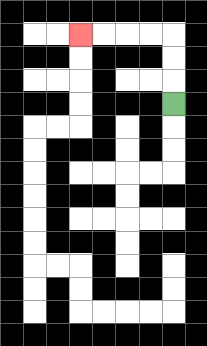{'start': '[7, 4]', 'end': '[3, 1]', 'path_directions': 'U,U,U,L,L,L,L', 'path_coordinates': '[[7, 4], [7, 3], [7, 2], [7, 1], [6, 1], [5, 1], [4, 1], [3, 1]]'}